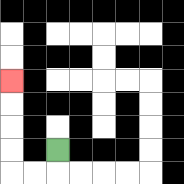{'start': '[2, 6]', 'end': '[0, 3]', 'path_directions': 'D,L,L,U,U,U,U', 'path_coordinates': '[[2, 6], [2, 7], [1, 7], [0, 7], [0, 6], [0, 5], [0, 4], [0, 3]]'}